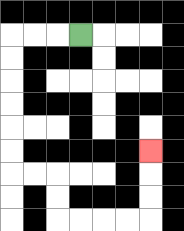{'start': '[3, 1]', 'end': '[6, 6]', 'path_directions': 'L,L,L,D,D,D,D,D,D,R,R,D,D,R,R,R,R,U,U,U', 'path_coordinates': '[[3, 1], [2, 1], [1, 1], [0, 1], [0, 2], [0, 3], [0, 4], [0, 5], [0, 6], [0, 7], [1, 7], [2, 7], [2, 8], [2, 9], [3, 9], [4, 9], [5, 9], [6, 9], [6, 8], [6, 7], [6, 6]]'}